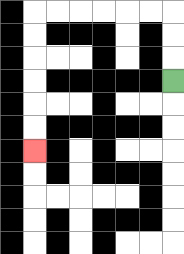{'start': '[7, 3]', 'end': '[1, 6]', 'path_directions': 'U,U,U,L,L,L,L,L,L,D,D,D,D,D,D', 'path_coordinates': '[[7, 3], [7, 2], [7, 1], [7, 0], [6, 0], [5, 0], [4, 0], [3, 0], [2, 0], [1, 0], [1, 1], [1, 2], [1, 3], [1, 4], [1, 5], [1, 6]]'}